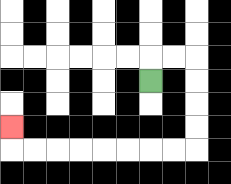{'start': '[6, 3]', 'end': '[0, 5]', 'path_directions': 'U,R,R,D,D,D,D,L,L,L,L,L,L,L,L,U', 'path_coordinates': '[[6, 3], [6, 2], [7, 2], [8, 2], [8, 3], [8, 4], [8, 5], [8, 6], [7, 6], [6, 6], [5, 6], [4, 6], [3, 6], [2, 6], [1, 6], [0, 6], [0, 5]]'}